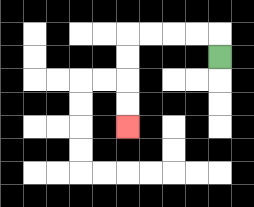{'start': '[9, 2]', 'end': '[5, 5]', 'path_directions': 'U,L,L,L,L,D,D,D,D', 'path_coordinates': '[[9, 2], [9, 1], [8, 1], [7, 1], [6, 1], [5, 1], [5, 2], [5, 3], [5, 4], [5, 5]]'}